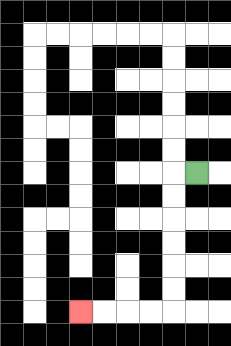{'start': '[8, 7]', 'end': '[3, 13]', 'path_directions': 'L,D,D,D,D,D,D,L,L,L,L', 'path_coordinates': '[[8, 7], [7, 7], [7, 8], [7, 9], [7, 10], [7, 11], [7, 12], [7, 13], [6, 13], [5, 13], [4, 13], [3, 13]]'}